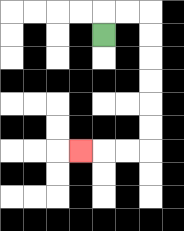{'start': '[4, 1]', 'end': '[3, 6]', 'path_directions': 'U,R,R,D,D,D,D,D,D,L,L,L', 'path_coordinates': '[[4, 1], [4, 0], [5, 0], [6, 0], [6, 1], [6, 2], [6, 3], [6, 4], [6, 5], [6, 6], [5, 6], [4, 6], [3, 6]]'}